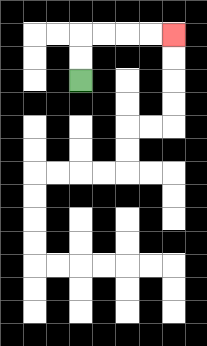{'start': '[3, 3]', 'end': '[7, 1]', 'path_directions': 'U,U,R,R,R,R', 'path_coordinates': '[[3, 3], [3, 2], [3, 1], [4, 1], [5, 1], [6, 1], [7, 1]]'}